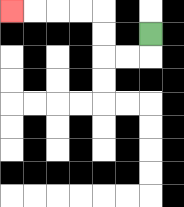{'start': '[6, 1]', 'end': '[0, 0]', 'path_directions': 'D,L,L,U,U,L,L,L,L', 'path_coordinates': '[[6, 1], [6, 2], [5, 2], [4, 2], [4, 1], [4, 0], [3, 0], [2, 0], [1, 0], [0, 0]]'}